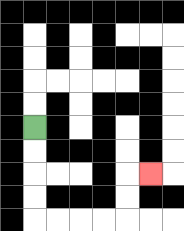{'start': '[1, 5]', 'end': '[6, 7]', 'path_directions': 'D,D,D,D,R,R,R,R,U,U,R', 'path_coordinates': '[[1, 5], [1, 6], [1, 7], [1, 8], [1, 9], [2, 9], [3, 9], [4, 9], [5, 9], [5, 8], [5, 7], [6, 7]]'}